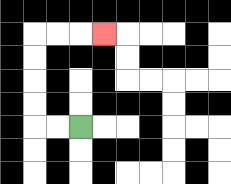{'start': '[3, 5]', 'end': '[4, 1]', 'path_directions': 'L,L,U,U,U,U,R,R,R', 'path_coordinates': '[[3, 5], [2, 5], [1, 5], [1, 4], [1, 3], [1, 2], [1, 1], [2, 1], [3, 1], [4, 1]]'}